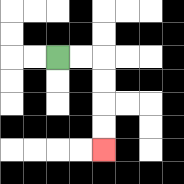{'start': '[2, 2]', 'end': '[4, 6]', 'path_directions': 'R,R,D,D,D,D', 'path_coordinates': '[[2, 2], [3, 2], [4, 2], [4, 3], [4, 4], [4, 5], [4, 6]]'}